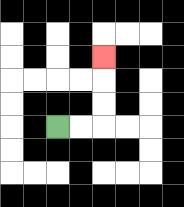{'start': '[2, 5]', 'end': '[4, 2]', 'path_directions': 'R,R,U,U,U', 'path_coordinates': '[[2, 5], [3, 5], [4, 5], [4, 4], [4, 3], [4, 2]]'}